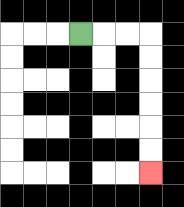{'start': '[3, 1]', 'end': '[6, 7]', 'path_directions': 'R,R,R,D,D,D,D,D,D', 'path_coordinates': '[[3, 1], [4, 1], [5, 1], [6, 1], [6, 2], [6, 3], [6, 4], [6, 5], [6, 6], [6, 7]]'}